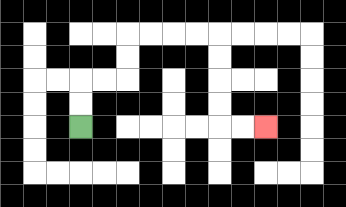{'start': '[3, 5]', 'end': '[11, 5]', 'path_directions': 'U,U,R,R,U,U,R,R,R,R,D,D,D,D,R,R', 'path_coordinates': '[[3, 5], [3, 4], [3, 3], [4, 3], [5, 3], [5, 2], [5, 1], [6, 1], [7, 1], [8, 1], [9, 1], [9, 2], [9, 3], [9, 4], [9, 5], [10, 5], [11, 5]]'}